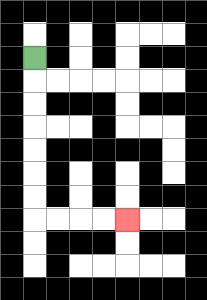{'start': '[1, 2]', 'end': '[5, 9]', 'path_directions': 'D,D,D,D,D,D,D,R,R,R,R', 'path_coordinates': '[[1, 2], [1, 3], [1, 4], [1, 5], [1, 6], [1, 7], [1, 8], [1, 9], [2, 9], [3, 9], [4, 9], [5, 9]]'}